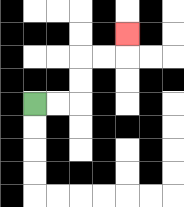{'start': '[1, 4]', 'end': '[5, 1]', 'path_directions': 'R,R,U,U,R,R,U', 'path_coordinates': '[[1, 4], [2, 4], [3, 4], [3, 3], [3, 2], [4, 2], [5, 2], [5, 1]]'}